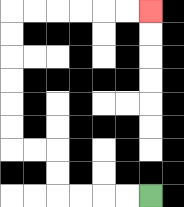{'start': '[6, 8]', 'end': '[6, 0]', 'path_directions': 'L,L,L,L,U,U,L,L,U,U,U,U,U,U,R,R,R,R,R,R', 'path_coordinates': '[[6, 8], [5, 8], [4, 8], [3, 8], [2, 8], [2, 7], [2, 6], [1, 6], [0, 6], [0, 5], [0, 4], [0, 3], [0, 2], [0, 1], [0, 0], [1, 0], [2, 0], [3, 0], [4, 0], [5, 0], [6, 0]]'}